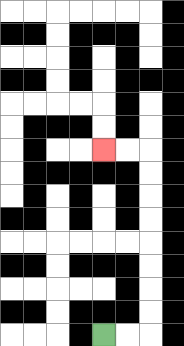{'start': '[4, 14]', 'end': '[4, 6]', 'path_directions': 'R,R,U,U,U,U,U,U,U,U,L,L', 'path_coordinates': '[[4, 14], [5, 14], [6, 14], [6, 13], [6, 12], [6, 11], [6, 10], [6, 9], [6, 8], [6, 7], [6, 6], [5, 6], [4, 6]]'}